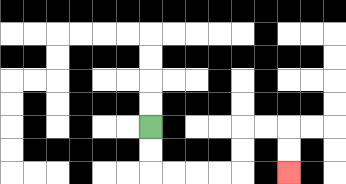{'start': '[6, 5]', 'end': '[12, 7]', 'path_directions': 'D,D,R,R,R,R,U,U,R,R,D,D', 'path_coordinates': '[[6, 5], [6, 6], [6, 7], [7, 7], [8, 7], [9, 7], [10, 7], [10, 6], [10, 5], [11, 5], [12, 5], [12, 6], [12, 7]]'}